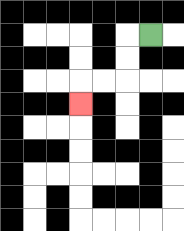{'start': '[6, 1]', 'end': '[3, 4]', 'path_directions': 'L,D,D,L,L,D', 'path_coordinates': '[[6, 1], [5, 1], [5, 2], [5, 3], [4, 3], [3, 3], [3, 4]]'}